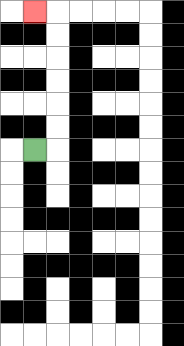{'start': '[1, 6]', 'end': '[1, 0]', 'path_directions': 'R,U,U,U,U,U,U,L', 'path_coordinates': '[[1, 6], [2, 6], [2, 5], [2, 4], [2, 3], [2, 2], [2, 1], [2, 0], [1, 0]]'}